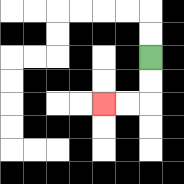{'start': '[6, 2]', 'end': '[4, 4]', 'path_directions': 'D,D,L,L', 'path_coordinates': '[[6, 2], [6, 3], [6, 4], [5, 4], [4, 4]]'}